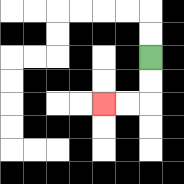{'start': '[6, 2]', 'end': '[4, 4]', 'path_directions': 'D,D,L,L', 'path_coordinates': '[[6, 2], [6, 3], [6, 4], [5, 4], [4, 4]]'}